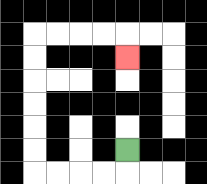{'start': '[5, 6]', 'end': '[5, 2]', 'path_directions': 'D,L,L,L,L,U,U,U,U,U,U,R,R,R,R,D', 'path_coordinates': '[[5, 6], [5, 7], [4, 7], [3, 7], [2, 7], [1, 7], [1, 6], [1, 5], [1, 4], [1, 3], [1, 2], [1, 1], [2, 1], [3, 1], [4, 1], [5, 1], [5, 2]]'}